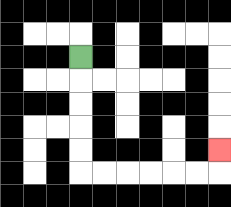{'start': '[3, 2]', 'end': '[9, 6]', 'path_directions': 'D,D,D,D,D,R,R,R,R,R,R,U', 'path_coordinates': '[[3, 2], [3, 3], [3, 4], [3, 5], [3, 6], [3, 7], [4, 7], [5, 7], [6, 7], [7, 7], [8, 7], [9, 7], [9, 6]]'}